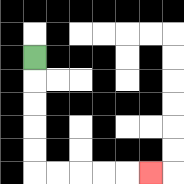{'start': '[1, 2]', 'end': '[6, 7]', 'path_directions': 'D,D,D,D,D,R,R,R,R,R', 'path_coordinates': '[[1, 2], [1, 3], [1, 4], [1, 5], [1, 6], [1, 7], [2, 7], [3, 7], [4, 7], [5, 7], [6, 7]]'}